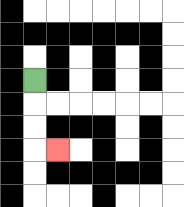{'start': '[1, 3]', 'end': '[2, 6]', 'path_directions': 'D,D,D,R', 'path_coordinates': '[[1, 3], [1, 4], [1, 5], [1, 6], [2, 6]]'}